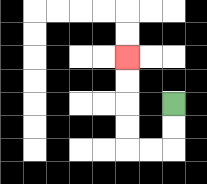{'start': '[7, 4]', 'end': '[5, 2]', 'path_directions': 'D,D,L,L,U,U,U,U', 'path_coordinates': '[[7, 4], [7, 5], [7, 6], [6, 6], [5, 6], [5, 5], [5, 4], [5, 3], [5, 2]]'}